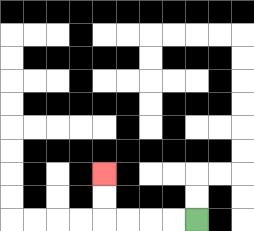{'start': '[8, 9]', 'end': '[4, 7]', 'path_directions': 'L,L,L,L,U,U', 'path_coordinates': '[[8, 9], [7, 9], [6, 9], [5, 9], [4, 9], [4, 8], [4, 7]]'}